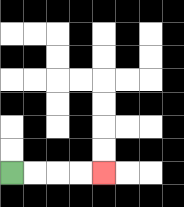{'start': '[0, 7]', 'end': '[4, 7]', 'path_directions': 'R,R,R,R', 'path_coordinates': '[[0, 7], [1, 7], [2, 7], [3, 7], [4, 7]]'}